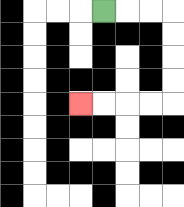{'start': '[4, 0]', 'end': '[3, 4]', 'path_directions': 'R,R,R,D,D,D,D,L,L,L,L', 'path_coordinates': '[[4, 0], [5, 0], [6, 0], [7, 0], [7, 1], [7, 2], [7, 3], [7, 4], [6, 4], [5, 4], [4, 4], [3, 4]]'}